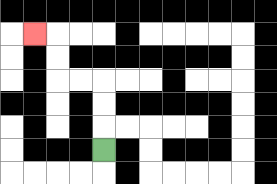{'start': '[4, 6]', 'end': '[1, 1]', 'path_directions': 'U,U,U,L,L,U,U,L', 'path_coordinates': '[[4, 6], [4, 5], [4, 4], [4, 3], [3, 3], [2, 3], [2, 2], [2, 1], [1, 1]]'}